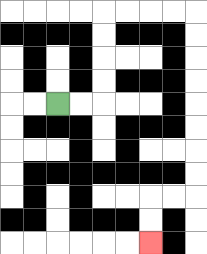{'start': '[2, 4]', 'end': '[6, 10]', 'path_directions': 'R,R,U,U,U,U,R,R,R,R,D,D,D,D,D,D,D,D,L,L,D,D', 'path_coordinates': '[[2, 4], [3, 4], [4, 4], [4, 3], [4, 2], [4, 1], [4, 0], [5, 0], [6, 0], [7, 0], [8, 0], [8, 1], [8, 2], [8, 3], [8, 4], [8, 5], [8, 6], [8, 7], [8, 8], [7, 8], [6, 8], [6, 9], [6, 10]]'}